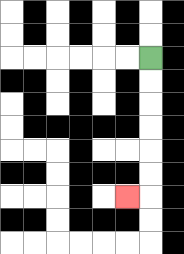{'start': '[6, 2]', 'end': '[5, 8]', 'path_directions': 'D,D,D,D,D,D,L', 'path_coordinates': '[[6, 2], [6, 3], [6, 4], [6, 5], [6, 6], [6, 7], [6, 8], [5, 8]]'}